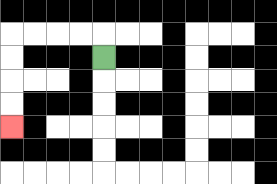{'start': '[4, 2]', 'end': '[0, 5]', 'path_directions': 'U,L,L,L,L,D,D,D,D', 'path_coordinates': '[[4, 2], [4, 1], [3, 1], [2, 1], [1, 1], [0, 1], [0, 2], [0, 3], [0, 4], [0, 5]]'}